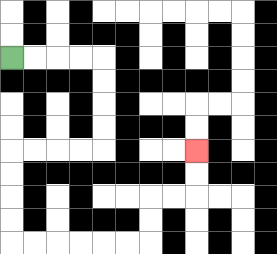{'start': '[0, 2]', 'end': '[8, 6]', 'path_directions': 'R,R,R,R,D,D,D,D,L,L,L,L,D,D,D,D,R,R,R,R,R,R,U,U,R,R,U,U', 'path_coordinates': '[[0, 2], [1, 2], [2, 2], [3, 2], [4, 2], [4, 3], [4, 4], [4, 5], [4, 6], [3, 6], [2, 6], [1, 6], [0, 6], [0, 7], [0, 8], [0, 9], [0, 10], [1, 10], [2, 10], [3, 10], [4, 10], [5, 10], [6, 10], [6, 9], [6, 8], [7, 8], [8, 8], [8, 7], [8, 6]]'}